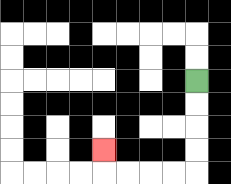{'start': '[8, 3]', 'end': '[4, 6]', 'path_directions': 'D,D,D,D,L,L,L,L,U', 'path_coordinates': '[[8, 3], [8, 4], [8, 5], [8, 6], [8, 7], [7, 7], [6, 7], [5, 7], [4, 7], [4, 6]]'}